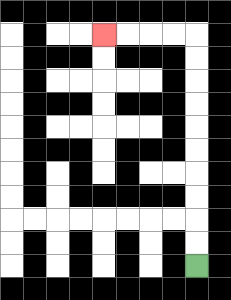{'start': '[8, 11]', 'end': '[4, 1]', 'path_directions': 'U,U,U,U,U,U,U,U,U,U,L,L,L,L', 'path_coordinates': '[[8, 11], [8, 10], [8, 9], [8, 8], [8, 7], [8, 6], [8, 5], [8, 4], [8, 3], [8, 2], [8, 1], [7, 1], [6, 1], [5, 1], [4, 1]]'}